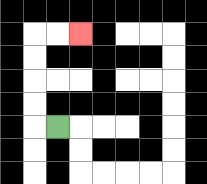{'start': '[2, 5]', 'end': '[3, 1]', 'path_directions': 'L,U,U,U,U,R,R', 'path_coordinates': '[[2, 5], [1, 5], [1, 4], [1, 3], [1, 2], [1, 1], [2, 1], [3, 1]]'}